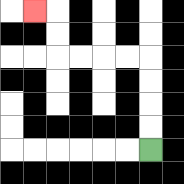{'start': '[6, 6]', 'end': '[1, 0]', 'path_directions': 'U,U,U,U,L,L,L,L,U,U,L', 'path_coordinates': '[[6, 6], [6, 5], [6, 4], [6, 3], [6, 2], [5, 2], [4, 2], [3, 2], [2, 2], [2, 1], [2, 0], [1, 0]]'}